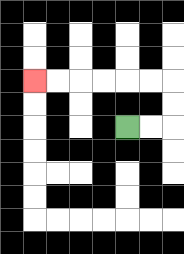{'start': '[5, 5]', 'end': '[1, 3]', 'path_directions': 'R,R,U,U,L,L,L,L,L,L', 'path_coordinates': '[[5, 5], [6, 5], [7, 5], [7, 4], [7, 3], [6, 3], [5, 3], [4, 3], [3, 3], [2, 3], [1, 3]]'}